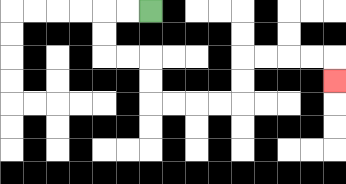{'start': '[6, 0]', 'end': '[14, 3]', 'path_directions': 'L,L,D,D,R,R,D,D,R,R,R,R,U,U,R,R,R,R,D', 'path_coordinates': '[[6, 0], [5, 0], [4, 0], [4, 1], [4, 2], [5, 2], [6, 2], [6, 3], [6, 4], [7, 4], [8, 4], [9, 4], [10, 4], [10, 3], [10, 2], [11, 2], [12, 2], [13, 2], [14, 2], [14, 3]]'}